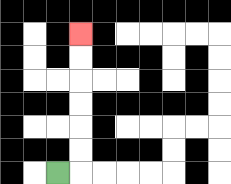{'start': '[2, 7]', 'end': '[3, 1]', 'path_directions': 'R,U,U,U,U,U,U', 'path_coordinates': '[[2, 7], [3, 7], [3, 6], [3, 5], [3, 4], [3, 3], [3, 2], [3, 1]]'}